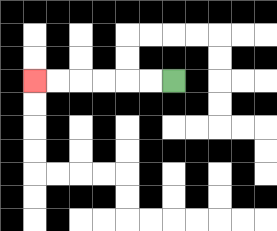{'start': '[7, 3]', 'end': '[1, 3]', 'path_directions': 'L,L,L,L,L,L', 'path_coordinates': '[[7, 3], [6, 3], [5, 3], [4, 3], [3, 3], [2, 3], [1, 3]]'}